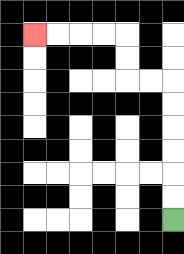{'start': '[7, 9]', 'end': '[1, 1]', 'path_directions': 'U,U,U,U,U,U,L,L,U,U,L,L,L,L', 'path_coordinates': '[[7, 9], [7, 8], [7, 7], [7, 6], [7, 5], [7, 4], [7, 3], [6, 3], [5, 3], [5, 2], [5, 1], [4, 1], [3, 1], [2, 1], [1, 1]]'}